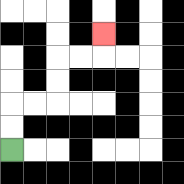{'start': '[0, 6]', 'end': '[4, 1]', 'path_directions': 'U,U,R,R,U,U,R,R,U', 'path_coordinates': '[[0, 6], [0, 5], [0, 4], [1, 4], [2, 4], [2, 3], [2, 2], [3, 2], [4, 2], [4, 1]]'}